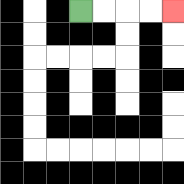{'start': '[3, 0]', 'end': '[7, 0]', 'path_directions': 'R,R,R,R', 'path_coordinates': '[[3, 0], [4, 0], [5, 0], [6, 0], [7, 0]]'}